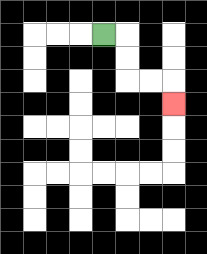{'start': '[4, 1]', 'end': '[7, 4]', 'path_directions': 'R,D,D,R,R,D', 'path_coordinates': '[[4, 1], [5, 1], [5, 2], [5, 3], [6, 3], [7, 3], [7, 4]]'}